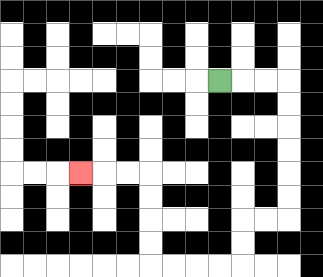{'start': '[9, 3]', 'end': '[3, 7]', 'path_directions': 'R,R,R,D,D,D,D,D,D,L,L,D,D,L,L,L,L,U,U,U,U,L,L,L', 'path_coordinates': '[[9, 3], [10, 3], [11, 3], [12, 3], [12, 4], [12, 5], [12, 6], [12, 7], [12, 8], [12, 9], [11, 9], [10, 9], [10, 10], [10, 11], [9, 11], [8, 11], [7, 11], [6, 11], [6, 10], [6, 9], [6, 8], [6, 7], [5, 7], [4, 7], [3, 7]]'}